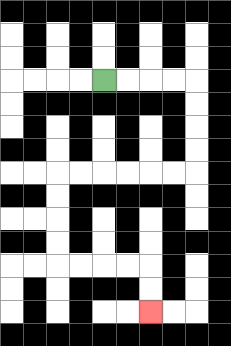{'start': '[4, 3]', 'end': '[6, 13]', 'path_directions': 'R,R,R,R,D,D,D,D,L,L,L,L,L,L,D,D,D,D,R,R,R,R,D,D', 'path_coordinates': '[[4, 3], [5, 3], [6, 3], [7, 3], [8, 3], [8, 4], [8, 5], [8, 6], [8, 7], [7, 7], [6, 7], [5, 7], [4, 7], [3, 7], [2, 7], [2, 8], [2, 9], [2, 10], [2, 11], [3, 11], [4, 11], [5, 11], [6, 11], [6, 12], [6, 13]]'}